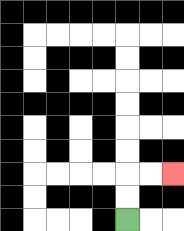{'start': '[5, 9]', 'end': '[7, 7]', 'path_directions': 'U,U,R,R', 'path_coordinates': '[[5, 9], [5, 8], [5, 7], [6, 7], [7, 7]]'}